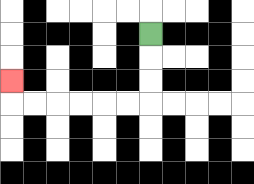{'start': '[6, 1]', 'end': '[0, 3]', 'path_directions': 'D,D,D,L,L,L,L,L,L,U', 'path_coordinates': '[[6, 1], [6, 2], [6, 3], [6, 4], [5, 4], [4, 4], [3, 4], [2, 4], [1, 4], [0, 4], [0, 3]]'}